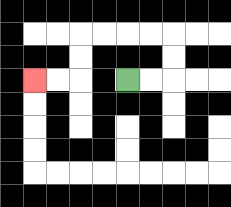{'start': '[5, 3]', 'end': '[1, 3]', 'path_directions': 'R,R,U,U,L,L,L,L,D,D,L,L', 'path_coordinates': '[[5, 3], [6, 3], [7, 3], [7, 2], [7, 1], [6, 1], [5, 1], [4, 1], [3, 1], [3, 2], [3, 3], [2, 3], [1, 3]]'}